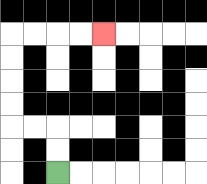{'start': '[2, 7]', 'end': '[4, 1]', 'path_directions': 'U,U,L,L,U,U,U,U,R,R,R,R', 'path_coordinates': '[[2, 7], [2, 6], [2, 5], [1, 5], [0, 5], [0, 4], [0, 3], [0, 2], [0, 1], [1, 1], [2, 1], [3, 1], [4, 1]]'}